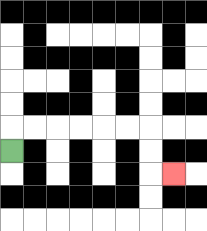{'start': '[0, 6]', 'end': '[7, 7]', 'path_directions': 'U,R,R,R,R,R,R,D,D,R', 'path_coordinates': '[[0, 6], [0, 5], [1, 5], [2, 5], [3, 5], [4, 5], [5, 5], [6, 5], [6, 6], [6, 7], [7, 7]]'}